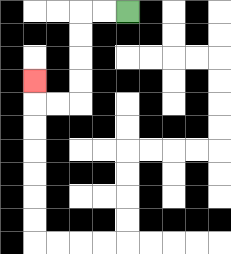{'start': '[5, 0]', 'end': '[1, 3]', 'path_directions': 'L,L,D,D,D,D,L,L,U', 'path_coordinates': '[[5, 0], [4, 0], [3, 0], [3, 1], [3, 2], [3, 3], [3, 4], [2, 4], [1, 4], [1, 3]]'}